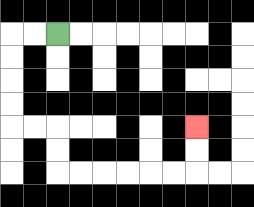{'start': '[2, 1]', 'end': '[8, 5]', 'path_directions': 'L,L,D,D,D,D,R,R,D,D,R,R,R,R,R,R,U,U', 'path_coordinates': '[[2, 1], [1, 1], [0, 1], [0, 2], [0, 3], [0, 4], [0, 5], [1, 5], [2, 5], [2, 6], [2, 7], [3, 7], [4, 7], [5, 7], [6, 7], [7, 7], [8, 7], [8, 6], [8, 5]]'}